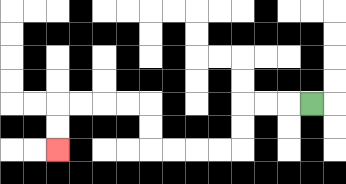{'start': '[13, 4]', 'end': '[2, 6]', 'path_directions': 'L,L,L,D,D,L,L,L,L,U,U,L,L,L,L,D,D', 'path_coordinates': '[[13, 4], [12, 4], [11, 4], [10, 4], [10, 5], [10, 6], [9, 6], [8, 6], [7, 6], [6, 6], [6, 5], [6, 4], [5, 4], [4, 4], [3, 4], [2, 4], [2, 5], [2, 6]]'}